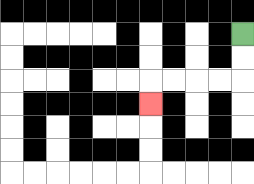{'start': '[10, 1]', 'end': '[6, 4]', 'path_directions': 'D,D,L,L,L,L,D', 'path_coordinates': '[[10, 1], [10, 2], [10, 3], [9, 3], [8, 3], [7, 3], [6, 3], [6, 4]]'}